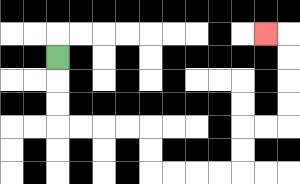{'start': '[2, 2]', 'end': '[11, 1]', 'path_directions': 'D,D,D,R,R,R,R,D,D,R,R,R,R,U,U,R,R,U,U,U,U,L', 'path_coordinates': '[[2, 2], [2, 3], [2, 4], [2, 5], [3, 5], [4, 5], [5, 5], [6, 5], [6, 6], [6, 7], [7, 7], [8, 7], [9, 7], [10, 7], [10, 6], [10, 5], [11, 5], [12, 5], [12, 4], [12, 3], [12, 2], [12, 1], [11, 1]]'}